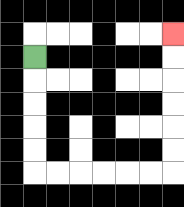{'start': '[1, 2]', 'end': '[7, 1]', 'path_directions': 'D,D,D,D,D,R,R,R,R,R,R,U,U,U,U,U,U', 'path_coordinates': '[[1, 2], [1, 3], [1, 4], [1, 5], [1, 6], [1, 7], [2, 7], [3, 7], [4, 7], [5, 7], [6, 7], [7, 7], [7, 6], [7, 5], [7, 4], [7, 3], [7, 2], [7, 1]]'}